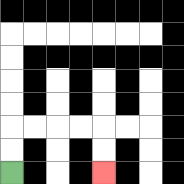{'start': '[0, 7]', 'end': '[4, 7]', 'path_directions': 'U,U,R,R,R,R,D,D', 'path_coordinates': '[[0, 7], [0, 6], [0, 5], [1, 5], [2, 5], [3, 5], [4, 5], [4, 6], [4, 7]]'}